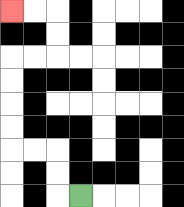{'start': '[3, 8]', 'end': '[0, 0]', 'path_directions': 'L,U,U,L,L,U,U,U,U,R,R,U,U,L,L', 'path_coordinates': '[[3, 8], [2, 8], [2, 7], [2, 6], [1, 6], [0, 6], [0, 5], [0, 4], [0, 3], [0, 2], [1, 2], [2, 2], [2, 1], [2, 0], [1, 0], [0, 0]]'}